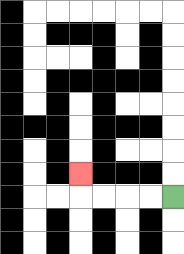{'start': '[7, 8]', 'end': '[3, 7]', 'path_directions': 'L,L,L,L,U', 'path_coordinates': '[[7, 8], [6, 8], [5, 8], [4, 8], [3, 8], [3, 7]]'}